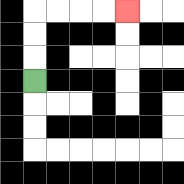{'start': '[1, 3]', 'end': '[5, 0]', 'path_directions': 'U,U,U,R,R,R,R', 'path_coordinates': '[[1, 3], [1, 2], [1, 1], [1, 0], [2, 0], [3, 0], [4, 0], [5, 0]]'}